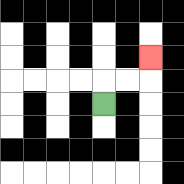{'start': '[4, 4]', 'end': '[6, 2]', 'path_directions': 'U,R,R,U', 'path_coordinates': '[[4, 4], [4, 3], [5, 3], [6, 3], [6, 2]]'}